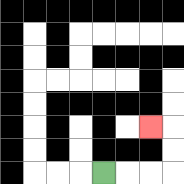{'start': '[4, 7]', 'end': '[6, 5]', 'path_directions': 'R,R,R,U,U,L', 'path_coordinates': '[[4, 7], [5, 7], [6, 7], [7, 7], [7, 6], [7, 5], [6, 5]]'}